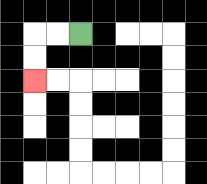{'start': '[3, 1]', 'end': '[1, 3]', 'path_directions': 'L,L,D,D', 'path_coordinates': '[[3, 1], [2, 1], [1, 1], [1, 2], [1, 3]]'}